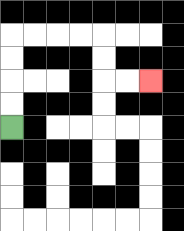{'start': '[0, 5]', 'end': '[6, 3]', 'path_directions': 'U,U,U,U,R,R,R,R,D,D,R,R', 'path_coordinates': '[[0, 5], [0, 4], [0, 3], [0, 2], [0, 1], [1, 1], [2, 1], [3, 1], [4, 1], [4, 2], [4, 3], [5, 3], [6, 3]]'}